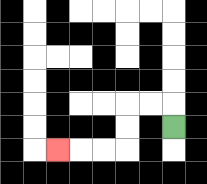{'start': '[7, 5]', 'end': '[2, 6]', 'path_directions': 'U,L,L,D,D,L,L,L', 'path_coordinates': '[[7, 5], [7, 4], [6, 4], [5, 4], [5, 5], [5, 6], [4, 6], [3, 6], [2, 6]]'}